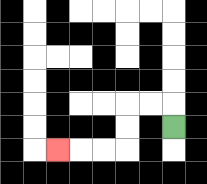{'start': '[7, 5]', 'end': '[2, 6]', 'path_directions': 'U,L,L,D,D,L,L,L', 'path_coordinates': '[[7, 5], [7, 4], [6, 4], [5, 4], [5, 5], [5, 6], [4, 6], [3, 6], [2, 6]]'}